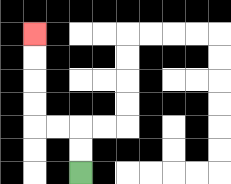{'start': '[3, 7]', 'end': '[1, 1]', 'path_directions': 'U,U,L,L,U,U,U,U', 'path_coordinates': '[[3, 7], [3, 6], [3, 5], [2, 5], [1, 5], [1, 4], [1, 3], [1, 2], [1, 1]]'}